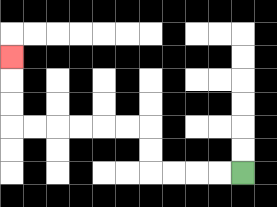{'start': '[10, 7]', 'end': '[0, 2]', 'path_directions': 'L,L,L,L,U,U,L,L,L,L,L,L,U,U,U', 'path_coordinates': '[[10, 7], [9, 7], [8, 7], [7, 7], [6, 7], [6, 6], [6, 5], [5, 5], [4, 5], [3, 5], [2, 5], [1, 5], [0, 5], [0, 4], [0, 3], [0, 2]]'}